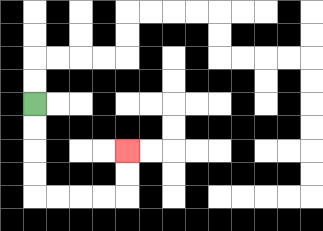{'start': '[1, 4]', 'end': '[5, 6]', 'path_directions': 'D,D,D,D,R,R,R,R,U,U', 'path_coordinates': '[[1, 4], [1, 5], [1, 6], [1, 7], [1, 8], [2, 8], [3, 8], [4, 8], [5, 8], [5, 7], [5, 6]]'}